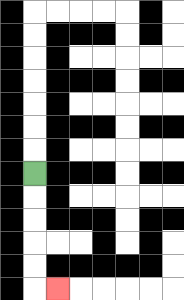{'start': '[1, 7]', 'end': '[2, 12]', 'path_directions': 'D,D,D,D,D,R', 'path_coordinates': '[[1, 7], [1, 8], [1, 9], [1, 10], [1, 11], [1, 12], [2, 12]]'}